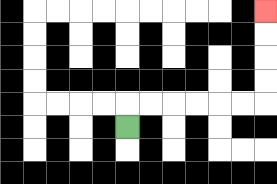{'start': '[5, 5]', 'end': '[11, 0]', 'path_directions': 'U,R,R,R,R,R,R,U,U,U,U', 'path_coordinates': '[[5, 5], [5, 4], [6, 4], [7, 4], [8, 4], [9, 4], [10, 4], [11, 4], [11, 3], [11, 2], [11, 1], [11, 0]]'}